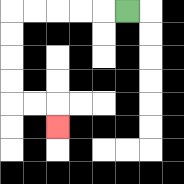{'start': '[5, 0]', 'end': '[2, 5]', 'path_directions': 'L,L,L,L,L,D,D,D,D,R,R,D', 'path_coordinates': '[[5, 0], [4, 0], [3, 0], [2, 0], [1, 0], [0, 0], [0, 1], [0, 2], [0, 3], [0, 4], [1, 4], [2, 4], [2, 5]]'}